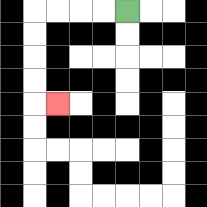{'start': '[5, 0]', 'end': '[2, 4]', 'path_directions': 'L,L,L,L,D,D,D,D,R', 'path_coordinates': '[[5, 0], [4, 0], [3, 0], [2, 0], [1, 0], [1, 1], [1, 2], [1, 3], [1, 4], [2, 4]]'}